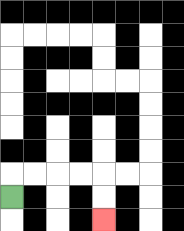{'start': '[0, 8]', 'end': '[4, 9]', 'path_directions': 'U,R,R,R,R,D,D', 'path_coordinates': '[[0, 8], [0, 7], [1, 7], [2, 7], [3, 7], [4, 7], [4, 8], [4, 9]]'}